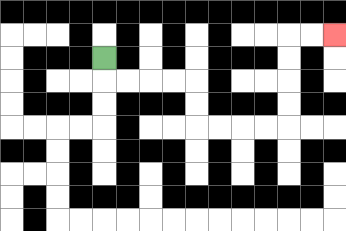{'start': '[4, 2]', 'end': '[14, 1]', 'path_directions': 'D,R,R,R,R,D,D,R,R,R,R,U,U,U,U,R,R', 'path_coordinates': '[[4, 2], [4, 3], [5, 3], [6, 3], [7, 3], [8, 3], [8, 4], [8, 5], [9, 5], [10, 5], [11, 5], [12, 5], [12, 4], [12, 3], [12, 2], [12, 1], [13, 1], [14, 1]]'}